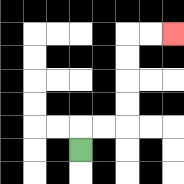{'start': '[3, 6]', 'end': '[7, 1]', 'path_directions': 'U,R,R,U,U,U,U,R,R', 'path_coordinates': '[[3, 6], [3, 5], [4, 5], [5, 5], [5, 4], [5, 3], [5, 2], [5, 1], [6, 1], [7, 1]]'}